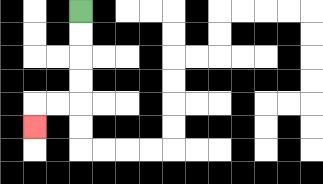{'start': '[3, 0]', 'end': '[1, 5]', 'path_directions': 'D,D,D,D,L,L,D', 'path_coordinates': '[[3, 0], [3, 1], [3, 2], [3, 3], [3, 4], [2, 4], [1, 4], [1, 5]]'}